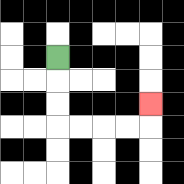{'start': '[2, 2]', 'end': '[6, 4]', 'path_directions': 'D,D,D,R,R,R,R,U', 'path_coordinates': '[[2, 2], [2, 3], [2, 4], [2, 5], [3, 5], [4, 5], [5, 5], [6, 5], [6, 4]]'}